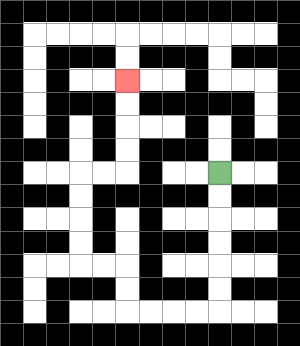{'start': '[9, 7]', 'end': '[5, 3]', 'path_directions': 'D,D,D,D,D,D,L,L,L,L,U,U,L,L,U,U,U,U,R,R,U,U,U,U', 'path_coordinates': '[[9, 7], [9, 8], [9, 9], [9, 10], [9, 11], [9, 12], [9, 13], [8, 13], [7, 13], [6, 13], [5, 13], [5, 12], [5, 11], [4, 11], [3, 11], [3, 10], [3, 9], [3, 8], [3, 7], [4, 7], [5, 7], [5, 6], [5, 5], [5, 4], [5, 3]]'}